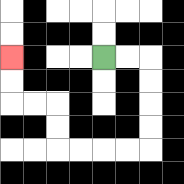{'start': '[4, 2]', 'end': '[0, 2]', 'path_directions': 'R,R,D,D,D,D,L,L,L,L,U,U,L,L,U,U', 'path_coordinates': '[[4, 2], [5, 2], [6, 2], [6, 3], [6, 4], [6, 5], [6, 6], [5, 6], [4, 6], [3, 6], [2, 6], [2, 5], [2, 4], [1, 4], [0, 4], [0, 3], [0, 2]]'}